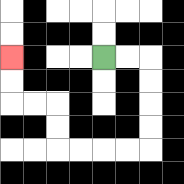{'start': '[4, 2]', 'end': '[0, 2]', 'path_directions': 'R,R,D,D,D,D,L,L,L,L,U,U,L,L,U,U', 'path_coordinates': '[[4, 2], [5, 2], [6, 2], [6, 3], [6, 4], [6, 5], [6, 6], [5, 6], [4, 6], [3, 6], [2, 6], [2, 5], [2, 4], [1, 4], [0, 4], [0, 3], [0, 2]]'}